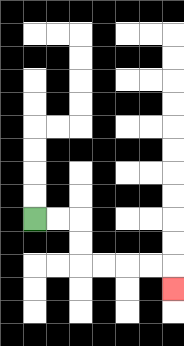{'start': '[1, 9]', 'end': '[7, 12]', 'path_directions': 'R,R,D,D,R,R,R,R,D', 'path_coordinates': '[[1, 9], [2, 9], [3, 9], [3, 10], [3, 11], [4, 11], [5, 11], [6, 11], [7, 11], [7, 12]]'}